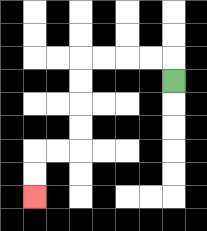{'start': '[7, 3]', 'end': '[1, 8]', 'path_directions': 'U,L,L,L,L,D,D,D,D,L,L,D,D', 'path_coordinates': '[[7, 3], [7, 2], [6, 2], [5, 2], [4, 2], [3, 2], [3, 3], [3, 4], [3, 5], [3, 6], [2, 6], [1, 6], [1, 7], [1, 8]]'}